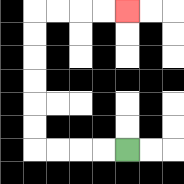{'start': '[5, 6]', 'end': '[5, 0]', 'path_directions': 'L,L,L,L,U,U,U,U,U,U,R,R,R,R', 'path_coordinates': '[[5, 6], [4, 6], [3, 6], [2, 6], [1, 6], [1, 5], [1, 4], [1, 3], [1, 2], [1, 1], [1, 0], [2, 0], [3, 0], [4, 0], [5, 0]]'}